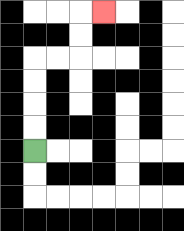{'start': '[1, 6]', 'end': '[4, 0]', 'path_directions': 'U,U,U,U,R,R,U,U,R', 'path_coordinates': '[[1, 6], [1, 5], [1, 4], [1, 3], [1, 2], [2, 2], [3, 2], [3, 1], [3, 0], [4, 0]]'}